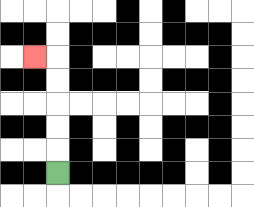{'start': '[2, 7]', 'end': '[1, 2]', 'path_directions': 'U,U,U,U,U,L', 'path_coordinates': '[[2, 7], [2, 6], [2, 5], [2, 4], [2, 3], [2, 2], [1, 2]]'}